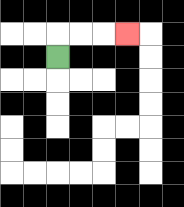{'start': '[2, 2]', 'end': '[5, 1]', 'path_directions': 'U,R,R,R', 'path_coordinates': '[[2, 2], [2, 1], [3, 1], [4, 1], [5, 1]]'}